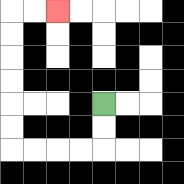{'start': '[4, 4]', 'end': '[2, 0]', 'path_directions': 'D,D,L,L,L,L,U,U,U,U,U,U,R,R', 'path_coordinates': '[[4, 4], [4, 5], [4, 6], [3, 6], [2, 6], [1, 6], [0, 6], [0, 5], [0, 4], [0, 3], [0, 2], [0, 1], [0, 0], [1, 0], [2, 0]]'}